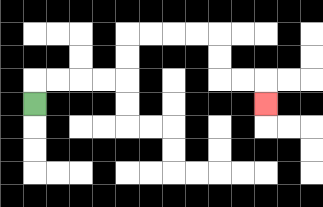{'start': '[1, 4]', 'end': '[11, 4]', 'path_directions': 'U,R,R,R,R,U,U,R,R,R,R,D,D,R,R,D', 'path_coordinates': '[[1, 4], [1, 3], [2, 3], [3, 3], [4, 3], [5, 3], [5, 2], [5, 1], [6, 1], [7, 1], [8, 1], [9, 1], [9, 2], [9, 3], [10, 3], [11, 3], [11, 4]]'}